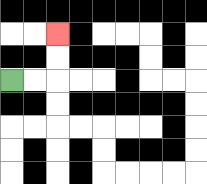{'start': '[0, 3]', 'end': '[2, 1]', 'path_directions': 'R,R,U,U', 'path_coordinates': '[[0, 3], [1, 3], [2, 3], [2, 2], [2, 1]]'}